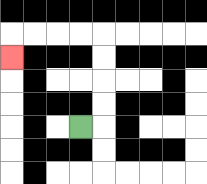{'start': '[3, 5]', 'end': '[0, 2]', 'path_directions': 'R,U,U,U,U,L,L,L,L,D', 'path_coordinates': '[[3, 5], [4, 5], [4, 4], [4, 3], [4, 2], [4, 1], [3, 1], [2, 1], [1, 1], [0, 1], [0, 2]]'}